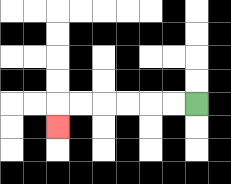{'start': '[8, 4]', 'end': '[2, 5]', 'path_directions': 'L,L,L,L,L,L,D', 'path_coordinates': '[[8, 4], [7, 4], [6, 4], [5, 4], [4, 4], [3, 4], [2, 4], [2, 5]]'}